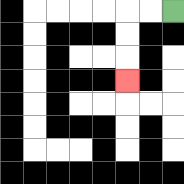{'start': '[7, 0]', 'end': '[5, 3]', 'path_directions': 'L,L,D,D,D', 'path_coordinates': '[[7, 0], [6, 0], [5, 0], [5, 1], [5, 2], [5, 3]]'}